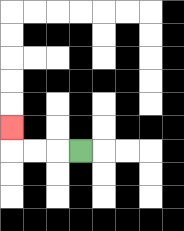{'start': '[3, 6]', 'end': '[0, 5]', 'path_directions': 'L,L,L,U', 'path_coordinates': '[[3, 6], [2, 6], [1, 6], [0, 6], [0, 5]]'}